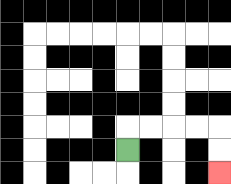{'start': '[5, 6]', 'end': '[9, 7]', 'path_directions': 'U,R,R,R,R,D,D', 'path_coordinates': '[[5, 6], [5, 5], [6, 5], [7, 5], [8, 5], [9, 5], [9, 6], [9, 7]]'}